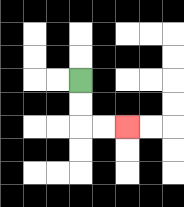{'start': '[3, 3]', 'end': '[5, 5]', 'path_directions': 'D,D,R,R', 'path_coordinates': '[[3, 3], [3, 4], [3, 5], [4, 5], [5, 5]]'}